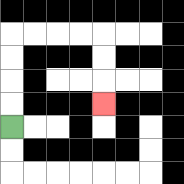{'start': '[0, 5]', 'end': '[4, 4]', 'path_directions': 'U,U,U,U,R,R,R,R,D,D,D', 'path_coordinates': '[[0, 5], [0, 4], [0, 3], [0, 2], [0, 1], [1, 1], [2, 1], [3, 1], [4, 1], [4, 2], [4, 3], [4, 4]]'}